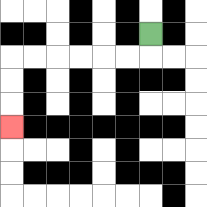{'start': '[6, 1]', 'end': '[0, 5]', 'path_directions': 'D,L,L,L,L,L,L,D,D,D', 'path_coordinates': '[[6, 1], [6, 2], [5, 2], [4, 2], [3, 2], [2, 2], [1, 2], [0, 2], [0, 3], [0, 4], [0, 5]]'}